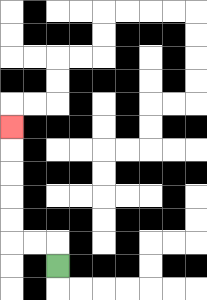{'start': '[2, 11]', 'end': '[0, 5]', 'path_directions': 'U,L,L,U,U,U,U,U', 'path_coordinates': '[[2, 11], [2, 10], [1, 10], [0, 10], [0, 9], [0, 8], [0, 7], [0, 6], [0, 5]]'}